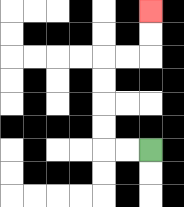{'start': '[6, 6]', 'end': '[6, 0]', 'path_directions': 'L,L,U,U,U,U,R,R,U,U', 'path_coordinates': '[[6, 6], [5, 6], [4, 6], [4, 5], [4, 4], [4, 3], [4, 2], [5, 2], [6, 2], [6, 1], [6, 0]]'}